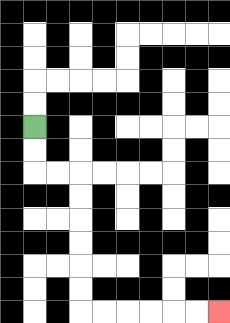{'start': '[1, 5]', 'end': '[9, 13]', 'path_directions': 'D,D,R,R,D,D,D,D,D,D,R,R,R,R,R,R', 'path_coordinates': '[[1, 5], [1, 6], [1, 7], [2, 7], [3, 7], [3, 8], [3, 9], [3, 10], [3, 11], [3, 12], [3, 13], [4, 13], [5, 13], [6, 13], [7, 13], [8, 13], [9, 13]]'}